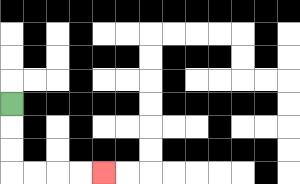{'start': '[0, 4]', 'end': '[4, 7]', 'path_directions': 'D,D,D,R,R,R,R', 'path_coordinates': '[[0, 4], [0, 5], [0, 6], [0, 7], [1, 7], [2, 7], [3, 7], [4, 7]]'}